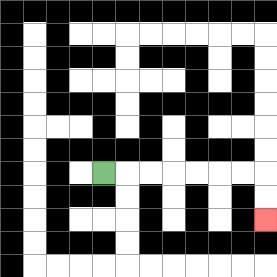{'start': '[4, 7]', 'end': '[11, 9]', 'path_directions': 'R,R,R,R,R,R,R,D,D', 'path_coordinates': '[[4, 7], [5, 7], [6, 7], [7, 7], [8, 7], [9, 7], [10, 7], [11, 7], [11, 8], [11, 9]]'}